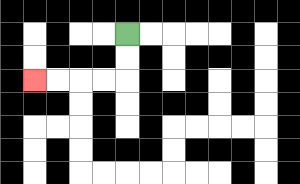{'start': '[5, 1]', 'end': '[1, 3]', 'path_directions': 'D,D,L,L,L,L', 'path_coordinates': '[[5, 1], [5, 2], [5, 3], [4, 3], [3, 3], [2, 3], [1, 3]]'}